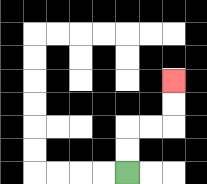{'start': '[5, 7]', 'end': '[7, 3]', 'path_directions': 'U,U,R,R,U,U', 'path_coordinates': '[[5, 7], [5, 6], [5, 5], [6, 5], [7, 5], [7, 4], [7, 3]]'}